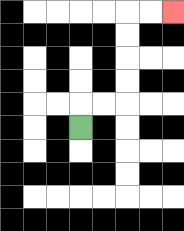{'start': '[3, 5]', 'end': '[7, 0]', 'path_directions': 'U,R,R,U,U,U,U,R,R', 'path_coordinates': '[[3, 5], [3, 4], [4, 4], [5, 4], [5, 3], [5, 2], [5, 1], [5, 0], [6, 0], [7, 0]]'}